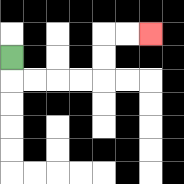{'start': '[0, 2]', 'end': '[6, 1]', 'path_directions': 'D,R,R,R,R,U,U,R,R', 'path_coordinates': '[[0, 2], [0, 3], [1, 3], [2, 3], [3, 3], [4, 3], [4, 2], [4, 1], [5, 1], [6, 1]]'}